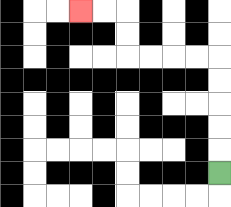{'start': '[9, 7]', 'end': '[3, 0]', 'path_directions': 'U,U,U,U,U,L,L,L,L,U,U,L,L', 'path_coordinates': '[[9, 7], [9, 6], [9, 5], [9, 4], [9, 3], [9, 2], [8, 2], [7, 2], [6, 2], [5, 2], [5, 1], [5, 0], [4, 0], [3, 0]]'}